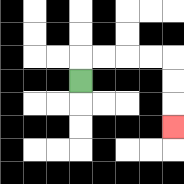{'start': '[3, 3]', 'end': '[7, 5]', 'path_directions': 'U,R,R,R,R,D,D,D', 'path_coordinates': '[[3, 3], [3, 2], [4, 2], [5, 2], [6, 2], [7, 2], [7, 3], [7, 4], [7, 5]]'}